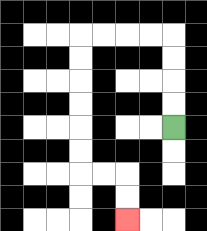{'start': '[7, 5]', 'end': '[5, 9]', 'path_directions': 'U,U,U,U,L,L,L,L,D,D,D,D,D,D,R,R,D,D', 'path_coordinates': '[[7, 5], [7, 4], [7, 3], [7, 2], [7, 1], [6, 1], [5, 1], [4, 1], [3, 1], [3, 2], [3, 3], [3, 4], [3, 5], [3, 6], [3, 7], [4, 7], [5, 7], [5, 8], [5, 9]]'}